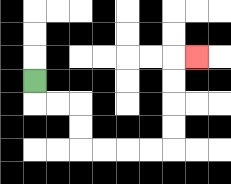{'start': '[1, 3]', 'end': '[8, 2]', 'path_directions': 'D,R,R,D,D,R,R,R,R,U,U,U,U,R', 'path_coordinates': '[[1, 3], [1, 4], [2, 4], [3, 4], [3, 5], [3, 6], [4, 6], [5, 6], [6, 6], [7, 6], [7, 5], [7, 4], [7, 3], [7, 2], [8, 2]]'}